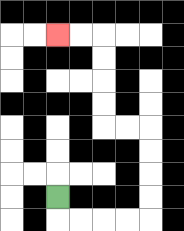{'start': '[2, 8]', 'end': '[2, 1]', 'path_directions': 'D,R,R,R,R,U,U,U,U,L,L,U,U,U,U,L,L', 'path_coordinates': '[[2, 8], [2, 9], [3, 9], [4, 9], [5, 9], [6, 9], [6, 8], [6, 7], [6, 6], [6, 5], [5, 5], [4, 5], [4, 4], [4, 3], [4, 2], [4, 1], [3, 1], [2, 1]]'}